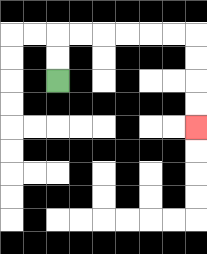{'start': '[2, 3]', 'end': '[8, 5]', 'path_directions': 'U,U,R,R,R,R,R,R,D,D,D,D', 'path_coordinates': '[[2, 3], [2, 2], [2, 1], [3, 1], [4, 1], [5, 1], [6, 1], [7, 1], [8, 1], [8, 2], [8, 3], [8, 4], [8, 5]]'}